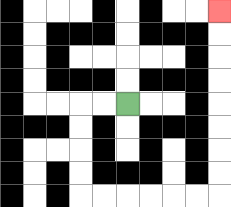{'start': '[5, 4]', 'end': '[9, 0]', 'path_directions': 'L,L,D,D,D,D,R,R,R,R,R,R,U,U,U,U,U,U,U,U', 'path_coordinates': '[[5, 4], [4, 4], [3, 4], [3, 5], [3, 6], [3, 7], [3, 8], [4, 8], [5, 8], [6, 8], [7, 8], [8, 8], [9, 8], [9, 7], [9, 6], [9, 5], [9, 4], [9, 3], [9, 2], [9, 1], [9, 0]]'}